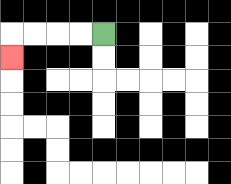{'start': '[4, 1]', 'end': '[0, 2]', 'path_directions': 'L,L,L,L,D', 'path_coordinates': '[[4, 1], [3, 1], [2, 1], [1, 1], [0, 1], [0, 2]]'}